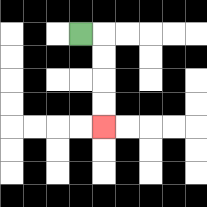{'start': '[3, 1]', 'end': '[4, 5]', 'path_directions': 'R,D,D,D,D', 'path_coordinates': '[[3, 1], [4, 1], [4, 2], [4, 3], [4, 4], [4, 5]]'}